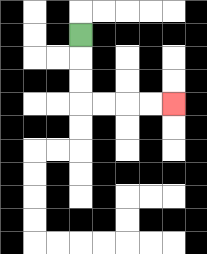{'start': '[3, 1]', 'end': '[7, 4]', 'path_directions': 'D,D,D,R,R,R,R', 'path_coordinates': '[[3, 1], [3, 2], [3, 3], [3, 4], [4, 4], [5, 4], [6, 4], [7, 4]]'}